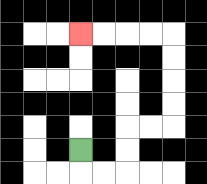{'start': '[3, 6]', 'end': '[3, 1]', 'path_directions': 'D,R,R,U,U,R,R,U,U,U,U,L,L,L,L', 'path_coordinates': '[[3, 6], [3, 7], [4, 7], [5, 7], [5, 6], [5, 5], [6, 5], [7, 5], [7, 4], [7, 3], [7, 2], [7, 1], [6, 1], [5, 1], [4, 1], [3, 1]]'}